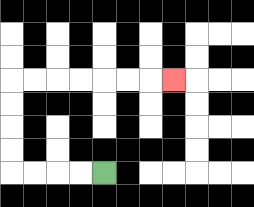{'start': '[4, 7]', 'end': '[7, 3]', 'path_directions': 'L,L,L,L,U,U,U,U,R,R,R,R,R,R,R', 'path_coordinates': '[[4, 7], [3, 7], [2, 7], [1, 7], [0, 7], [0, 6], [0, 5], [0, 4], [0, 3], [1, 3], [2, 3], [3, 3], [4, 3], [5, 3], [6, 3], [7, 3]]'}